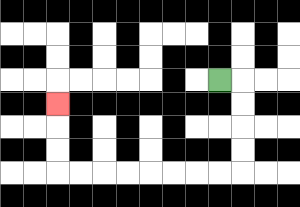{'start': '[9, 3]', 'end': '[2, 4]', 'path_directions': 'R,D,D,D,D,L,L,L,L,L,L,L,L,U,U,U', 'path_coordinates': '[[9, 3], [10, 3], [10, 4], [10, 5], [10, 6], [10, 7], [9, 7], [8, 7], [7, 7], [6, 7], [5, 7], [4, 7], [3, 7], [2, 7], [2, 6], [2, 5], [2, 4]]'}